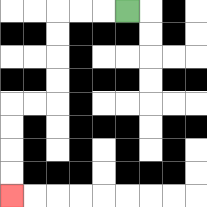{'start': '[5, 0]', 'end': '[0, 8]', 'path_directions': 'L,L,L,D,D,D,D,L,L,D,D,D,D', 'path_coordinates': '[[5, 0], [4, 0], [3, 0], [2, 0], [2, 1], [2, 2], [2, 3], [2, 4], [1, 4], [0, 4], [0, 5], [0, 6], [0, 7], [0, 8]]'}